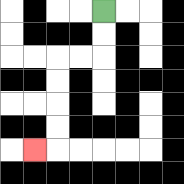{'start': '[4, 0]', 'end': '[1, 6]', 'path_directions': 'D,D,L,L,D,D,D,D,L', 'path_coordinates': '[[4, 0], [4, 1], [4, 2], [3, 2], [2, 2], [2, 3], [2, 4], [2, 5], [2, 6], [1, 6]]'}